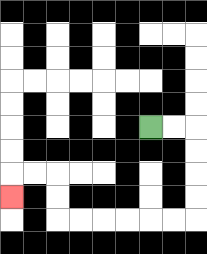{'start': '[6, 5]', 'end': '[0, 8]', 'path_directions': 'R,R,D,D,D,D,L,L,L,L,L,L,U,U,L,L,D', 'path_coordinates': '[[6, 5], [7, 5], [8, 5], [8, 6], [8, 7], [8, 8], [8, 9], [7, 9], [6, 9], [5, 9], [4, 9], [3, 9], [2, 9], [2, 8], [2, 7], [1, 7], [0, 7], [0, 8]]'}